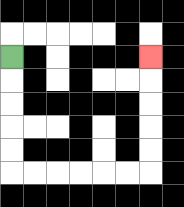{'start': '[0, 2]', 'end': '[6, 2]', 'path_directions': 'D,D,D,D,D,R,R,R,R,R,R,U,U,U,U,U', 'path_coordinates': '[[0, 2], [0, 3], [0, 4], [0, 5], [0, 6], [0, 7], [1, 7], [2, 7], [3, 7], [4, 7], [5, 7], [6, 7], [6, 6], [6, 5], [6, 4], [6, 3], [6, 2]]'}